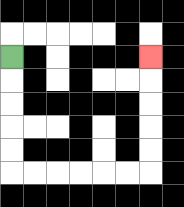{'start': '[0, 2]', 'end': '[6, 2]', 'path_directions': 'D,D,D,D,D,R,R,R,R,R,R,U,U,U,U,U', 'path_coordinates': '[[0, 2], [0, 3], [0, 4], [0, 5], [0, 6], [0, 7], [1, 7], [2, 7], [3, 7], [4, 7], [5, 7], [6, 7], [6, 6], [6, 5], [6, 4], [6, 3], [6, 2]]'}